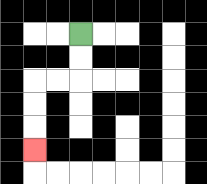{'start': '[3, 1]', 'end': '[1, 6]', 'path_directions': 'D,D,L,L,D,D,D', 'path_coordinates': '[[3, 1], [3, 2], [3, 3], [2, 3], [1, 3], [1, 4], [1, 5], [1, 6]]'}